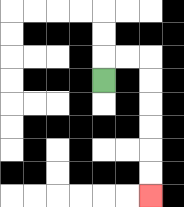{'start': '[4, 3]', 'end': '[6, 8]', 'path_directions': 'U,R,R,D,D,D,D,D,D', 'path_coordinates': '[[4, 3], [4, 2], [5, 2], [6, 2], [6, 3], [6, 4], [6, 5], [6, 6], [6, 7], [6, 8]]'}